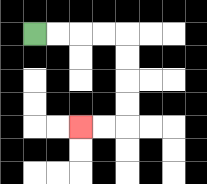{'start': '[1, 1]', 'end': '[3, 5]', 'path_directions': 'R,R,R,R,D,D,D,D,L,L', 'path_coordinates': '[[1, 1], [2, 1], [3, 1], [4, 1], [5, 1], [5, 2], [5, 3], [5, 4], [5, 5], [4, 5], [3, 5]]'}